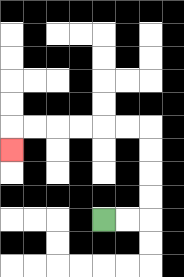{'start': '[4, 9]', 'end': '[0, 6]', 'path_directions': 'R,R,U,U,U,U,L,L,L,L,L,L,D', 'path_coordinates': '[[4, 9], [5, 9], [6, 9], [6, 8], [6, 7], [6, 6], [6, 5], [5, 5], [4, 5], [3, 5], [2, 5], [1, 5], [0, 5], [0, 6]]'}